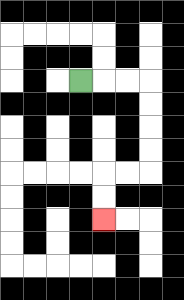{'start': '[3, 3]', 'end': '[4, 9]', 'path_directions': 'R,R,R,D,D,D,D,L,L,D,D', 'path_coordinates': '[[3, 3], [4, 3], [5, 3], [6, 3], [6, 4], [6, 5], [6, 6], [6, 7], [5, 7], [4, 7], [4, 8], [4, 9]]'}